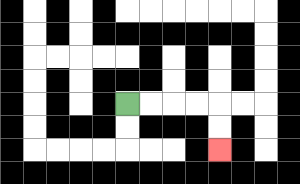{'start': '[5, 4]', 'end': '[9, 6]', 'path_directions': 'R,R,R,R,D,D', 'path_coordinates': '[[5, 4], [6, 4], [7, 4], [8, 4], [9, 4], [9, 5], [9, 6]]'}